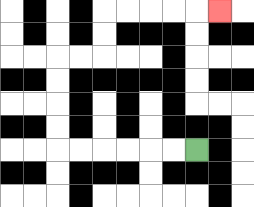{'start': '[8, 6]', 'end': '[9, 0]', 'path_directions': 'L,L,L,L,L,L,U,U,U,U,R,R,U,U,R,R,R,R,R', 'path_coordinates': '[[8, 6], [7, 6], [6, 6], [5, 6], [4, 6], [3, 6], [2, 6], [2, 5], [2, 4], [2, 3], [2, 2], [3, 2], [4, 2], [4, 1], [4, 0], [5, 0], [6, 0], [7, 0], [8, 0], [9, 0]]'}